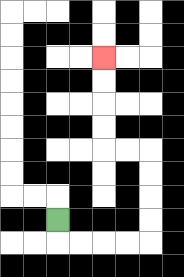{'start': '[2, 9]', 'end': '[4, 2]', 'path_directions': 'D,R,R,R,R,U,U,U,U,L,L,U,U,U,U', 'path_coordinates': '[[2, 9], [2, 10], [3, 10], [4, 10], [5, 10], [6, 10], [6, 9], [6, 8], [6, 7], [6, 6], [5, 6], [4, 6], [4, 5], [4, 4], [4, 3], [4, 2]]'}